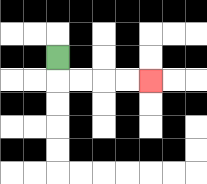{'start': '[2, 2]', 'end': '[6, 3]', 'path_directions': 'D,R,R,R,R', 'path_coordinates': '[[2, 2], [2, 3], [3, 3], [4, 3], [5, 3], [6, 3]]'}